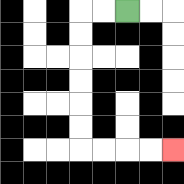{'start': '[5, 0]', 'end': '[7, 6]', 'path_directions': 'L,L,D,D,D,D,D,D,R,R,R,R', 'path_coordinates': '[[5, 0], [4, 0], [3, 0], [3, 1], [3, 2], [3, 3], [3, 4], [3, 5], [3, 6], [4, 6], [5, 6], [6, 6], [7, 6]]'}